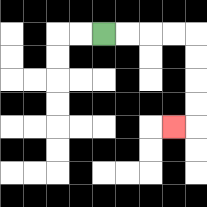{'start': '[4, 1]', 'end': '[7, 5]', 'path_directions': 'R,R,R,R,D,D,D,D,L', 'path_coordinates': '[[4, 1], [5, 1], [6, 1], [7, 1], [8, 1], [8, 2], [8, 3], [8, 4], [8, 5], [7, 5]]'}